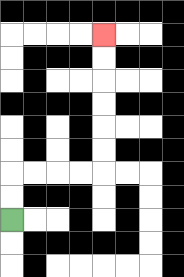{'start': '[0, 9]', 'end': '[4, 1]', 'path_directions': 'U,U,R,R,R,R,U,U,U,U,U,U', 'path_coordinates': '[[0, 9], [0, 8], [0, 7], [1, 7], [2, 7], [3, 7], [4, 7], [4, 6], [4, 5], [4, 4], [4, 3], [4, 2], [4, 1]]'}